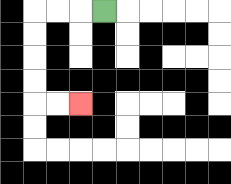{'start': '[4, 0]', 'end': '[3, 4]', 'path_directions': 'L,L,L,D,D,D,D,R,R', 'path_coordinates': '[[4, 0], [3, 0], [2, 0], [1, 0], [1, 1], [1, 2], [1, 3], [1, 4], [2, 4], [3, 4]]'}